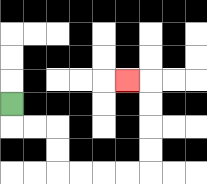{'start': '[0, 4]', 'end': '[5, 3]', 'path_directions': 'D,R,R,D,D,R,R,R,R,U,U,U,U,L', 'path_coordinates': '[[0, 4], [0, 5], [1, 5], [2, 5], [2, 6], [2, 7], [3, 7], [4, 7], [5, 7], [6, 7], [6, 6], [6, 5], [6, 4], [6, 3], [5, 3]]'}